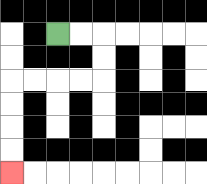{'start': '[2, 1]', 'end': '[0, 7]', 'path_directions': 'R,R,D,D,L,L,L,L,D,D,D,D', 'path_coordinates': '[[2, 1], [3, 1], [4, 1], [4, 2], [4, 3], [3, 3], [2, 3], [1, 3], [0, 3], [0, 4], [0, 5], [0, 6], [0, 7]]'}